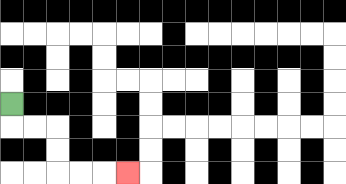{'start': '[0, 4]', 'end': '[5, 7]', 'path_directions': 'D,R,R,D,D,R,R,R', 'path_coordinates': '[[0, 4], [0, 5], [1, 5], [2, 5], [2, 6], [2, 7], [3, 7], [4, 7], [5, 7]]'}